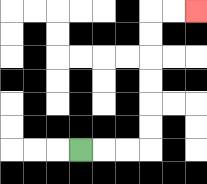{'start': '[3, 6]', 'end': '[8, 0]', 'path_directions': 'R,R,R,U,U,U,U,U,U,R,R', 'path_coordinates': '[[3, 6], [4, 6], [5, 6], [6, 6], [6, 5], [6, 4], [6, 3], [6, 2], [6, 1], [6, 0], [7, 0], [8, 0]]'}